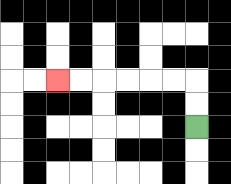{'start': '[8, 5]', 'end': '[2, 3]', 'path_directions': 'U,U,L,L,L,L,L,L', 'path_coordinates': '[[8, 5], [8, 4], [8, 3], [7, 3], [6, 3], [5, 3], [4, 3], [3, 3], [2, 3]]'}